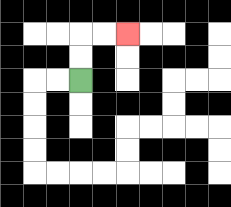{'start': '[3, 3]', 'end': '[5, 1]', 'path_directions': 'U,U,R,R', 'path_coordinates': '[[3, 3], [3, 2], [3, 1], [4, 1], [5, 1]]'}